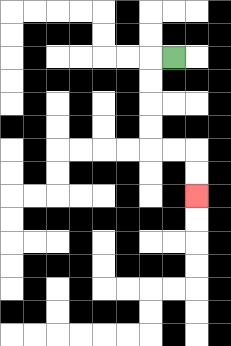{'start': '[7, 2]', 'end': '[8, 8]', 'path_directions': 'L,D,D,D,D,R,R,D,D', 'path_coordinates': '[[7, 2], [6, 2], [6, 3], [6, 4], [6, 5], [6, 6], [7, 6], [8, 6], [8, 7], [8, 8]]'}